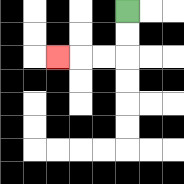{'start': '[5, 0]', 'end': '[2, 2]', 'path_directions': 'D,D,L,L,L', 'path_coordinates': '[[5, 0], [5, 1], [5, 2], [4, 2], [3, 2], [2, 2]]'}